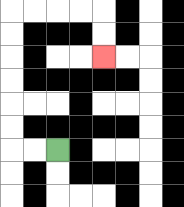{'start': '[2, 6]', 'end': '[4, 2]', 'path_directions': 'L,L,U,U,U,U,U,U,R,R,R,R,D,D', 'path_coordinates': '[[2, 6], [1, 6], [0, 6], [0, 5], [0, 4], [0, 3], [0, 2], [0, 1], [0, 0], [1, 0], [2, 0], [3, 0], [4, 0], [4, 1], [4, 2]]'}